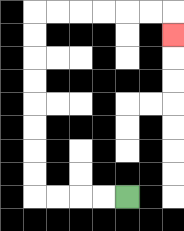{'start': '[5, 8]', 'end': '[7, 1]', 'path_directions': 'L,L,L,L,U,U,U,U,U,U,U,U,R,R,R,R,R,R,D', 'path_coordinates': '[[5, 8], [4, 8], [3, 8], [2, 8], [1, 8], [1, 7], [1, 6], [1, 5], [1, 4], [1, 3], [1, 2], [1, 1], [1, 0], [2, 0], [3, 0], [4, 0], [5, 0], [6, 0], [7, 0], [7, 1]]'}